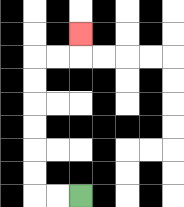{'start': '[3, 8]', 'end': '[3, 1]', 'path_directions': 'L,L,U,U,U,U,U,U,R,R,U', 'path_coordinates': '[[3, 8], [2, 8], [1, 8], [1, 7], [1, 6], [1, 5], [1, 4], [1, 3], [1, 2], [2, 2], [3, 2], [3, 1]]'}